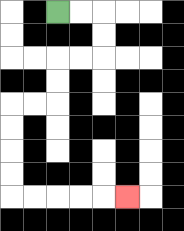{'start': '[2, 0]', 'end': '[5, 8]', 'path_directions': 'R,R,D,D,L,L,D,D,L,L,D,D,D,D,R,R,R,R,R', 'path_coordinates': '[[2, 0], [3, 0], [4, 0], [4, 1], [4, 2], [3, 2], [2, 2], [2, 3], [2, 4], [1, 4], [0, 4], [0, 5], [0, 6], [0, 7], [0, 8], [1, 8], [2, 8], [3, 8], [4, 8], [5, 8]]'}